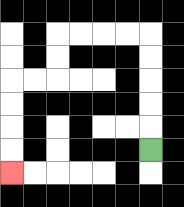{'start': '[6, 6]', 'end': '[0, 7]', 'path_directions': 'U,U,U,U,U,L,L,L,L,D,D,L,L,D,D,D,D', 'path_coordinates': '[[6, 6], [6, 5], [6, 4], [6, 3], [6, 2], [6, 1], [5, 1], [4, 1], [3, 1], [2, 1], [2, 2], [2, 3], [1, 3], [0, 3], [0, 4], [0, 5], [0, 6], [0, 7]]'}